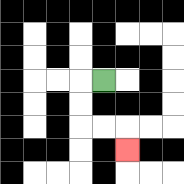{'start': '[4, 3]', 'end': '[5, 6]', 'path_directions': 'L,D,D,R,R,D', 'path_coordinates': '[[4, 3], [3, 3], [3, 4], [3, 5], [4, 5], [5, 5], [5, 6]]'}